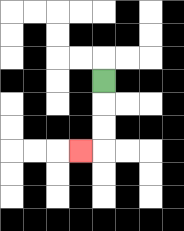{'start': '[4, 3]', 'end': '[3, 6]', 'path_directions': 'D,D,D,L', 'path_coordinates': '[[4, 3], [4, 4], [4, 5], [4, 6], [3, 6]]'}